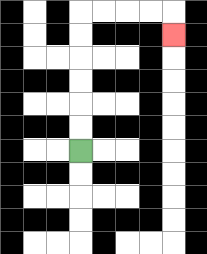{'start': '[3, 6]', 'end': '[7, 1]', 'path_directions': 'U,U,U,U,U,U,R,R,R,R,D', 'path_coordinates': '[[3, 6], [3, 5], [3, 4], [3, 3], [3, 2], [3, 1], [3, 0], [4, 0], [5, 0], [6, 0], [7, 0], [7, 1]]'}